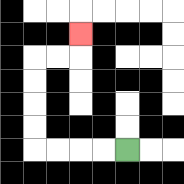{'start': '[5, 6]', 'end': '[3, 1]', 'path_directions': 'L,L,L,L,U,U,U,U,R,R,U', 'path_coordinates': '[[5, 6], [4, 6], [3, 6], [2, 6], [1, 6], [1, 5], [1, 4], [1, 3], [1, 2], [2, 2], [3, 2], [3, 1]]'}